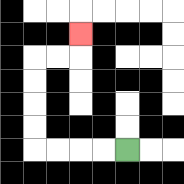{'start': '[5, 6]', 'end': '[3, 1]', 'path_directions': 'L,L,L,L,U,U,U,U,R,R,U', 'path_coordinates': '[[5, 6], [4, 6], [3, 6], [2, 6], [1, 6], [1, 5], [1, 4], [1, 3], [1, 2], [2, 2], [3, 2], [3, 1]]'}